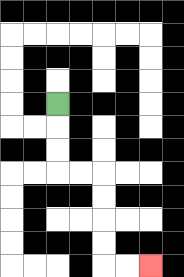{'start': '[2, 4]', 'end': '[6, 11]', 'path_directions': 'D,D,D,R,R,D,D,D,D,R,R', 'path_coordinates': '[[2, 4], [2, 5], [2, 6], [2, 7], [3, 7], [4, 7], [4, 8], [4, 9], [4, 10], [4, 11], [5, 11], [6, 11]]'}